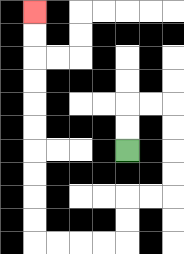{'start': '[5, 6]', 'end': '[1, 0]', 'path_directions': 'U,U,R,R,D,D,D,D,L,L,D,D,L,L,L,L,U,U,U,U,U,U,U,U,U,U', 'path_coordinates': '[[5, 6], [5, 5], [5, 4], [6, 4], [7, 4], [7, 5], [7, 6], [7, 7], [7, 8], [6, 8], [5, 8], [5, 9], [5, 10], [4, 10], [3, 10], [2, 10], [1, 10], [1, 9], [1, 8], [1, 7], [1, 6], [1, 5], [1, 4], [1, 3], [1, 2], [1, 1], [1, 0]]'}